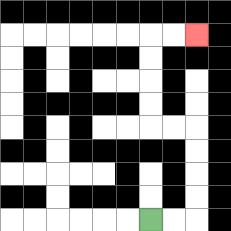{'start': '[6, 9]', 'end': '[8, 1]', 'path_directions': 'R,R,U,U,U,U,L,L,U,U,U,U,R,R', 'path_coordinates': '[[6, 9], [7, 9], [8, 9], [8, 8], [8, 7], [8, 6], [8, 5], [7, 5], [6, 5], [6, 4], [6, 3], [6, 2], [6, 1], [7, 1], [8, 1]]'}